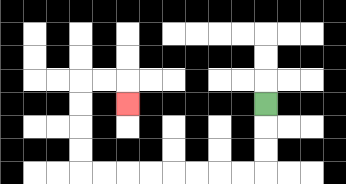{'start': '[11, 4]', 'end': '[5, 4]', 'path_directions': 'D,D,D,L,L,L,L,L,L,L,L,U,U,U,U,R,R,D', 'path_coordinates': '[[11, 4], [11, 5], [11, 6], [11, 7], [10, 7], [9, 7], [8, 7], [7, 7], [6, 7], [5, 7], [4, 7], [3, 7], [3, 6], [3, 5], [3, 4], [3, 3], [4, 3], [5, 3], [5, 4]]'}